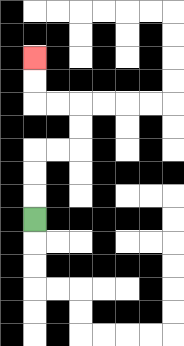{'start': '[1, 9]', 'end': '[1, 2]', 'path_directions': 'U,U,U,R,R,U,U,L,L,U,U', 'path_coordinates': '[[1, 9], [1, 8], [1, 7], [1, 6], [2, 6], [3, 6], [3, 5], [3, 4], [2, 4], [1, 4], [1, 3], [1, 2]]'}